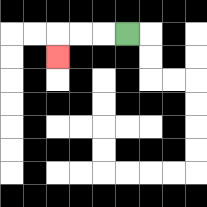{'start': '[5, 1]', 'end': '[2, 2]', 'path_directions': 'L,L,L,D', 'path_coordinates': '[[5, 1], [4, 1], [3, 1], [2, 1], [2, 2]]'}